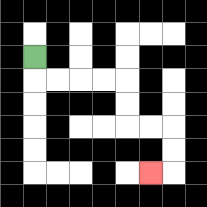{'start': '[1, 2]', 'end': '[6, 7]', 'path_directions': 'D,R,R,R,R,D,D,R,R,D,D,L', 'path_coordinates': '[[1, 2], [1, 3], [2, 3], [3, 3], [4, 3], [5, 3], [5, 4], [5, 5], [6, 5], [7, 5], [7, 6], [7, 7], [6, 7]]'}